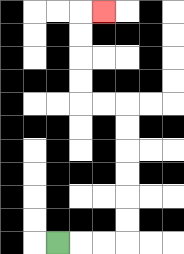{'start': '[2, 10]', 'end': '[4, 0]', 'path_directions': 'R,R,R,U,U,U,U,U,U,L,L,U,U,U,U,R', 'path_coordinates': '[[2, 10], [3, 10], [4, 10], [5, 10], [5, 9], [5, 8], [5, 7], [5, 6], [5, 5], [5, 4], [4, 4], [3, 4], [3, 3], [3, 2], [3, 1], [3, 0], [4, 0]]'}